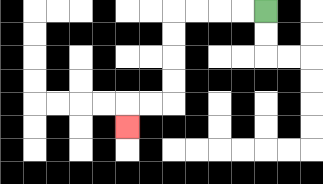{'start': '[11, 0]', 'end': '[5, 5]', 'path_directions': 'L,L,L,L,D,D,D,D,L,L,D', 'path_coordinates': '[[11, 0], [10, 0], [9, 0], [8, 0], [7, 0], [7, 1], [7, 2], [7, 3], [7, 4], [6, 4], [5, 4], [5, 5]]'}